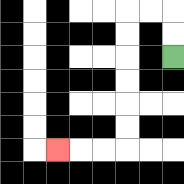{'start': '[7, 2]', 'end': '[2, 6]', 'path_directions': 'U,U,L,L,D,D,D,D,D,D,L,L,L', 'path_coordinates': '[[7, 2], [7, 1], [7, 0], [6, 0], [5, 0], [5, 1], [5, 2], [5, 3], [5, 4], [5, 5], [5, 6], [4, 6], [3, 6], [2, 6]]'}